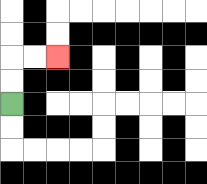{'start': '[0, 4]', 'end': '[2, 2]', 'path_directions': 'U,U,R,R', 'path_coordinates': '[[0, 4], [0, 3], [0, 2], [1, 2], [2, 2]]'}